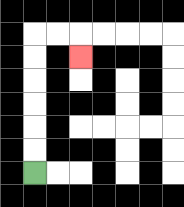{'start': '[1, 7]', 'end': '[3, 2]', 'path_directions': 'U,U,U,U,U,U,R,R,D', 'path_coordinates': '[[1, 7], [1, 6], [1, 5], [1, 4], [1, 3], [1, 2], [1, 1], [2, 1], [3, 1], [3, 2]]'}